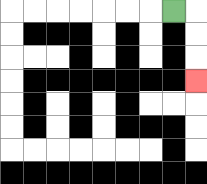{'start': '[7, 0]', 'end': '[8, 3]', 'path_directions': 'R,D,D,D', 'path_coordinates': '[[7, 0], [8, 0], [8, 1], [8, 2], [8, 3]]'}